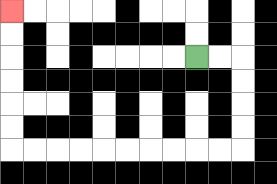{'start': '[8, 2]', 'end': '[0, 0]', 'path_directions': 'R,R,D,D,D,D,L,L,L,L,L,L,L,L,L,L,U,U,U,U,U,U', 'path_coordinates': '[[8, 2], [9, 2], [10, 2], [10, 3], [10, 4], [10, 5], [10, 6], [9, 6], [8, 6], [7, 6], [6, 6], [5, 6], [4, 6], [3, 6], [2, 6], [1, 6], [0, 6], [0, 5], [0, 4], [0, 3], [0, 2], [0, 1], [0, 0]]'}